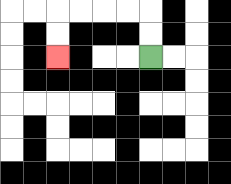{'start': '[6, 2]', 'end': '[2, 2]', 'path_directions': 'U,U,L,L,L,L,D,D', 'path_coordinates': '[[6, 2], [6, 1], [6, 0], [5, 0], [4, 0], [3, 0], [2, 0], [2, 1], [2, 2]]'}